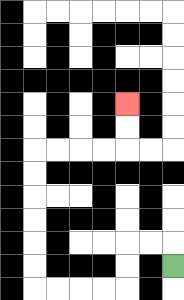{'start': '[7, 11]', 'end': '[5, 4]', 'path_directions': 'U,L,L,D,D,L,L,L,L,U,U,U,U,U,U,R,R,R,R,U,U', 'path_coordinates': '[[7, 11], [7, 10], [6, 10], [5, 10], [5, 11], [5, 12], [4, 12], [3, 12], [2, 12], [1, 12], [1, 11], [1, 10], [1, 9], [1, 8], [1, 7], [1, 6], [2, 6], [3, 6], [4, 6], [5, 6], [5, 5], [5, 4]]'}